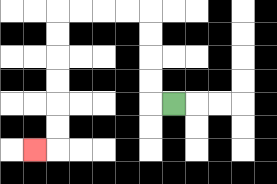{'start': '[7, 4]', 'end': '[1, 6]', 'path_directions': 'L,U,U,U,U,L,L,L,L,D,D,D,D,D,D,L', 'path_coordinates': '[[7, 4], [6, 4], [6, 3], [6, 2], [6, 1], [6, 0], [5, 0], [4, 0], [3, 0], [2, 0], [2, 1], [2, 2], [2, 3], [2, 4], [2, 5], [2, 6], [1, 6]]'}